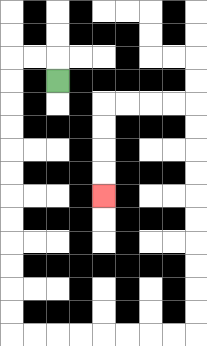{'start': '[2, 3]', 'end': '[4, 8]', 'path_directions': 'U,L,L,D,D,D,D,D,D,D,D,D,D,D,D,R,R,R,R,R,R,R,R,U,U,U,U,U,U,U,U,U,U,L,L,L,L,D,D,D,D', 'path_coordinates': '[[2, 3], [2, 2], [1, 2], [0, 2], [0, 3], [0, 4], [0, 5], [0, 6], [0, 7], [0, 8], [0, 9], [0, 10], [0, 11], [0, 12], [0, 13], [0, 14], [1, 14], [2, 14], [3, 14], [4, 14], [5, 14], [6, 14], [7, 14], [8, 14], [8, 13], [8, 12], [8, 11], [8, 10], [8, 9], [8, 8], [8, 7], [8, 6], [8, 5], [8, 4], [7, 4], [6, 4], [5, 4], [4, 4], [4, 5], [4, 6], [4, 7], [4, 8]]'}